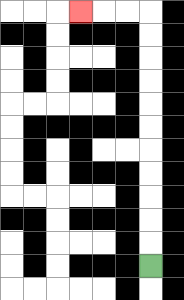{'start': '[6, 11]', 'end': '[3, 0]', 'path_directions': 'U,U,U,U,U,U,U,U,U,U,U,L,L,L', 'path_coordinates': '[[6, 11], [6, 10], [6, 9], [6, 8], [6, 7], [6, 6], [6, 5], [6, 4], [6, 3], [6, 2], [6, 1], [6, 0], [5, 0], [4, 0], [3, 0]]'}